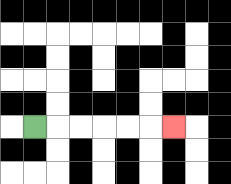{'start': '[1, 5]', 'end': '[7, 5]', 'path_directions': 'R,R,R,R,R,R', 'path_coordinates': '[[1, 5], [2, 5], [3, 5], [4, 5], [5, 5], [6, 5], [7, 5]]'}